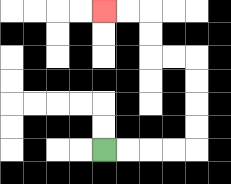{'start': '[4, 6]', 'end': '[4, 0]', 'path_directions': 'R,R,R,R,U,U,U,U,L,L,U,U,L,L', 'path_coordinates': '[[4, 6], [5, 6], [6, 6], [7, 6], [8, 6], [8, 5], [8, 4], [8, 3], [8, 2], [7, 2], [6, 2], [6, 1], [6, 0], [5, 0], [4, 0]]'}